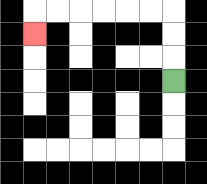{'start': '[7, 3]', 'end': '[1, 1]', 'path_directions': 'U,U,U,L,L,L,L,L,L,D', 'path_coordinates': '[[7, 3], [7, 2], [7, 1], [7, 0], [6, 0], [5, 0], [4, 0], [3, 0], [2, 0], [1, 0], [1, 1]]'}